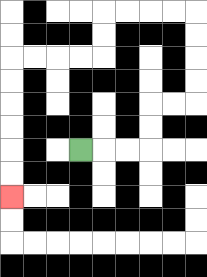{'start': '[3, 6]', 'end': '[0, 8]', 'path_directions': 'R,R,R,U,U,R,R,U,U,U,U,L,L,L,L,D,D,L,L,L,L,D,D,D,D,D,D', 'path_coordinates': '[[3, 6], [4, 6], [5, 6], [6, 6], [6, 5], [6, 4], [7, 4], [8, 4], [8, 3], [8, 2], [8, 1], [8, 0], [7, 0], [6, 0], [5, 0], [4, 0], [4, 1], [4, 2], [3, 2], [2, 2], [1, 2], [0, 2], [0, 3], [0, 4], [0, 5], [0, 6], [0, 7], [0, 8]]'}